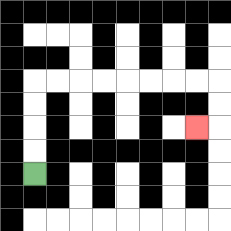{'start': '[1, 7]', 'end': '[8, 5]', 'path_directions': 'U,U,U,U,R,R,R,R,R,R,R,R,D,D,L', 'path_coordinates': '[[1, 7], [1, 6], [1, 5], [1, 4], [1, 3], [2, 3], [3, 3], [4, 3], [5, 3], [6, 3], [7, 3], [8, 3], [9, 3], [9, 4], [9, 5], [8, 5]]'}